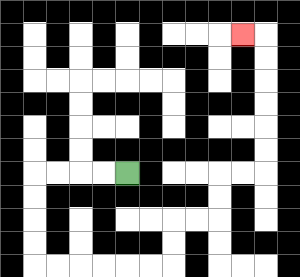{'start': '[5, 7]', 'end': '[10, 1]', 'path_directions': 'L,L,L,L,D,D,D,D,R,R,R,R,R,R,U,U,R,R,U,U,R,R,U,U,U,U,U,U,L', 'path_coordinates': '[[5, 7], [4, 7], [3, 7], [2, 7], [1, 7], [1, 8], [1, 9], [1, 10], [1, 11], [2, 11], [3, 11], [4, 11], [5, 11], [6, 11], [7, 11], [7, 10], [7, 9], [8, 9], [9, 9], [9, 8], [9, 7], [10, 7], [11, 7], [11, 6], [11, 5], [11, 4], [11, 3], [11, 2], [11, 1], [10, 1]]'}